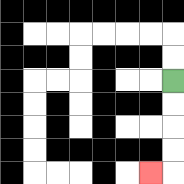{'start': '[7, 3]', 'end': '[6, 7]', 'path_directions': 'D,D,D,D,L', 'path_coordinates': '[[7, 3], [7, 4], [7, 5], [7, 6], [7, 7], [6, 7]]'}